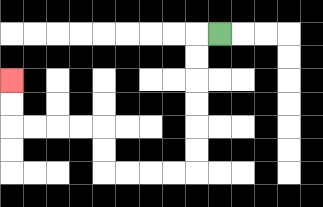{'start': '[9, 1]', 'end': '[0, 3]', 'path_directions': 'L,D,D,D,D,D,D,L,L,L,L,U,U,L,L,L,L,U,U', 'path_coordinates': '[[9, 1], [8, 1], [8, 2], [8, 3], [8, 4], [8, 5], [8, 6], [8, 7], [7, 7], [6, 7], [5, 7], [4, 7], [4, 6], [4, 5], [3, 5], [2, 5], [1, 5], [0, 5], [0, 4], [0, 3]]'}